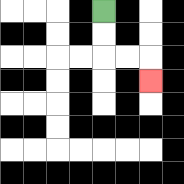{'start': '[4, 0]', 'end': '[6, 3]', 'path_directions': 'D,D,R,R,D', 'path_coordinates': '[[4, 0], [4, 1], [4, 2], [5, 2], [6, 2], [6, 3]]'}